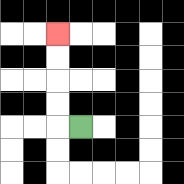{'start': '[3, 5]', 'end': '[2, 1]', 'path_directions': 'L,U,U,U,U', 'path_coordinates': '[[3, 5], [2, 5], [2, 4], [2, 3], [2, 2], [2, 1]]'}